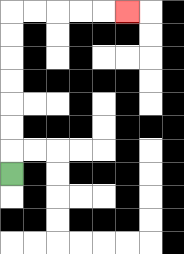{'start': '[0, 7]', 'end': '[5, 0]', 'path_directions': 'U,U,U,U,U,U,U,R,R,R,R,R', 'path_coordinates': '[[0, 7], [0, 6], [0, 5], [0, 4], [0, 3], [0, 2], [0, 1], [0, 0], [1, 0], [2, 0], [3, 0], [4, 0], [5, 0]]'}